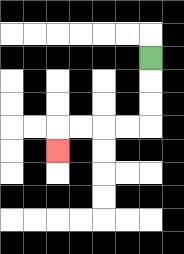{'start': '[6, 2]', 'end': '[2, 6]', 'path_directions': 'D,D,D,L,L,L,L,D', 'path_coordinates': '[[6, 2], [6, 3], [6, 4], [6, 5], [5, 5], [4, 5], [3, 5], [2, 5], [2, 6]]'}